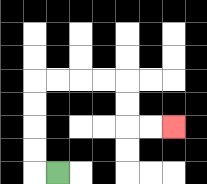{'start': '[2, 7]', 'end': '[7, 5]', 'path_directions': 'L,U,U,U,U,R,R,R,R,D,D,R,R', 'path_coordinates': '[[2, 7], [1, 7], [1, 6], [1, 5], [1, 4], [1, 3], [2, 3], [3, 3], [4, 3], [5, 3], [5, 4], [5, 5], [6, 5], [7, 5]]'}